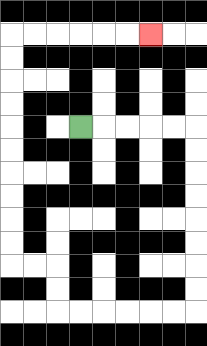{'start': '[3, 5]', 'end': '[6, 1]', 'path_directions': 'R,R,R,R,R,D,D,D,D,D,D,D,D,L,L,L,L,L,L,U,U,L,L,U,U,U,U,U,U,U,U,U,U,R,R,R,R,R,R', 'path_coordinates': '[[3, 5], [4, 5], [5, 5], [6, 5], [7, 5], [8, 5], [8, 6], [8, 7], [8, 8], [8, 9], [8, 10], [8, 11], [8, 12], [8, 13], [7, 13], [6, 13], [5, 13], [4, 13], [3, 13], [2, 13], [2, 12], [2, 11], [1, 11], [0, 11], [0, 10], [0, 9], [0, 8], [0, 7], [0, 6], [0, 5], [0, 4], [0, 3], [0, 2], [0, 1], [1, 1], [2, 1], [3, 1], [4, 1], [5, 1], [6, 1]]'}